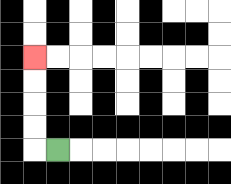{'start': '[2, 6]', 'end': '[1, 2]', 'path_directions': 'L,U,U,U,U', 'path_coordinates': '[[2, 6], [1, 6], [1, 5], [1, 4], [1, 3], [1, 2]]'}